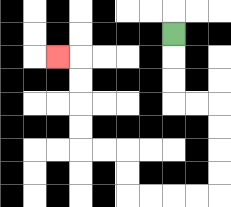{'start': '[7, 1]', 'end': '[2, 2]', 'path_directions': 'D,D,D,R,R,D,D,D,D,L,L,L,L,U,U,L,L,U,U,U,U,L', 'path_coordinates': '[[7, 1], [7, 2], [7, 3], [7, 4], [8, 4], [9, 4], [9, 5], [9, 6], [9, 7], [9, 8], [8, 8], [7, 8], [6, 8], [5, 8], [5, 7], [5, 6], [4, 6], [3, 6], [3, 5], [3, 4], [3, 3], [3, 2], [2, 2]]'}